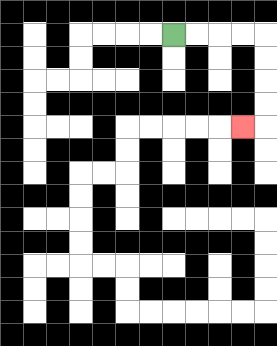{'start': '[7, 1]', 'end': '[10, 5]', 'path_directions': 'R,R,R,R,D,D,D,D,L', 'path_coordinates': '[[7, 1], [8, 1], [9, 1], [10, 1], [11, 1], [11, 2], [11, 3], [11, 4], [11, 5], [10, 5]]'}